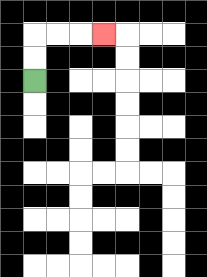{'start': '[1, 3]', 'end': '[4, 1]', 'path_directions': 'U,U,R,R,R', 'path_coordinates': '[[1, 3], [1, 2], [1, 1], [2, 1], [3, 1], [4, 1]]'}